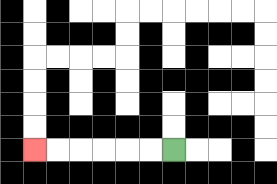{'start': '[7, 6]', 'end': '[1, 6]', 'path_directions': 'L,L,L,L,L,L', 'path_coordinates': '[[7, 6], [6, 6], [5, 6], [4, 6], [3, 6], [2, 6], [1, 6]]'}